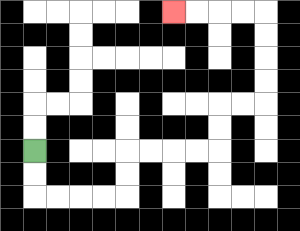{'start': '[1, 6]', 'end': '[7, 0]', 'path_directions': 'D,D,R,R,R,R,U,U,R,R,R,R,U,U,R,R,U,U,U,U,L,L,L,L', 'path_coordinates': '[[1, 6], [1, 7], [1, 8], [2, 8], [3, 8], [4, 8], [5, 8], [5, 7], [5, 6], [6, 6], [7, 6], [8, 6], [9, 6], [9, 5], [9, 4], [10, 4], [11, 4], [11, 3], [11, 2], [11, 1], [11, 0], [10, 0], [9, 0], [8, 0], [7, 0]]'}